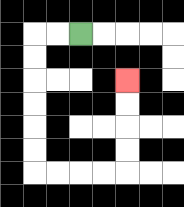{'start': '[3, 1]', 'end': '[5, 3]', 'path_directions': 'L,L,D,D,D,D,D,D,R,R,R,R,U,U,U,U', 'path_coordinates': '[[3, 1], [2, 1], [1, 1], [1, 2], [1, 3], [1, 4], [1, 5], [1, 6], [1, 7], [2, 7], [3, 7], [4, 7], [5, 7], [5, 6], [5, 5], [5, 4], [5, 3]]'}